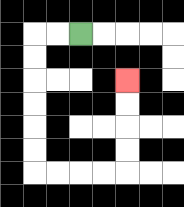{'start': '[3, 1]', 'end': '[5, 3]', 'path_directions': 'L,L,D,D,D,D,D,D,R,R,R,R,U,U,U,U', 'path_coordinates': '[[3, 1], [2, 1], [1, 1], [1, 2], [1, 3], [1, 4], [1, 5], [1, 6], [1, 7], [2, 7], [3, 7], [4, 7], [5, 7], [5, 6], [5, 5], [5, 4], [5, 3]]'}